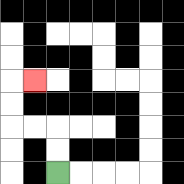{'start': '[2, 7]', 'end': '[1, 3]', 'path_directions': 'U,U,L,L,U,U,R', 'path_coordinates': '[[2, 7], [2, 6], [2, 5], [1, 5], [0, 5], [0, 4], [0, 3], [1, 3]]'}